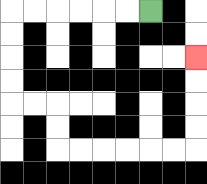{'start': '[6, 0]', 'end': '[8, 2]', 'path_directions': 'L,L,L,L,L,L,D,D,D,D,R,R,D,D,R,R,R,R,R,R,U,U,U,U', 'path_coordinates': '[[6, 0], [5, 0], [4, 0], [3, 0], [2, 0], [1, 0], [0, 0], [0, 1], [0, 2], [0, 3], [0, 4], [1, 4], [2, 4], [2, 5], [2, 6], [3, 6], [4, 6], [5, 6], [6, 6], [7, 6], [8, 6], [8, 5], [8, 4], [8, 3], [8, 2]]'}